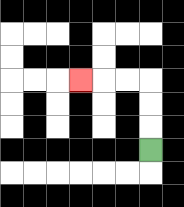{'start': '[6, 6]', 'end': '[3, 3]', 'path_directions': 'U,U,U,L,L,L', 'path_coordinates': '[[6, 6], [6, 5], [6, 4], [6, 3], [5, 3], [4, 3], [3, 3]]'}